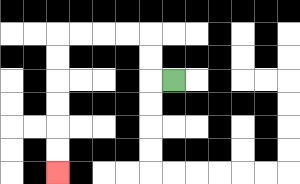{'start': '[7, 3]', 'end': '[2, 7]', 'path_directions': 'L,U,U,L,L,L,L,D,D,D,D,D,D', 'path_coordinates': '[[7, 3], [6, 3], [6, 2], [6, 1], [5, 1], [4, 1], [3, 1], [2, 1], [2, 2], [2, 3], [2, 4], [2, 5], [2, 6], [2, 7]]'}